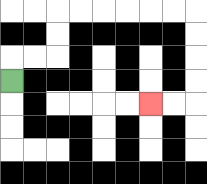{'start': '[0, 3]', 'end': '[6, 4]', 'path_directions': 'U,R,R,U,U,R,R,R,R,R,R,D,D,D,D,L,L', 'path_coordinates': '[[0, 3], [0, 2], [1, 2], [2, 2], [2, 1], [2, 0], [3, 0], [4, 0], [5, 0], [6, 0], [7, 0], [8, 0], [8, 1], [8, 2], [8, 3], [8, 4], [7, 4], [6, 4]]'}